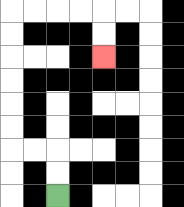{'start': '[2, 8]', 'end': '[4, 2]', 'path_directions': 'U,U,L,L,U,U,U,U,U,U,R,R,R,R,D,D', 'path_coordinates': '[[2, 8], [2, 7], [2, 6], [1, 6], [0, 6], [0, 5], [0, 4], [0, 3], [0, 2], [0, 1], [0, 0], [1, 0], [2, 0], [3, 0], [4, 0], [4, 1], [4, 2]]'}